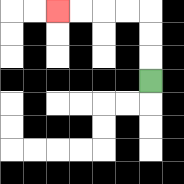{'start': '[6, 3]', 'end': '[2, 0]', 'path_directions': 'U,U,U,L,L,L,L', 'path_coordinates': '[[6, 3], [6, 2], [6, 1], [6, 0], [5, 0], [4, 0], [3, 0], [2, 0]]'}